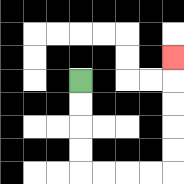{'start': '[3, 3]', 'end': '[7, 2]', 'path_directions': 'D,D,D,D,R,R,R,R,U,U,U,U,U', 'path_coordinates': '[[3, 3], [3, 4], [3, 5], [3, 6], [3, 7], [4, 7], [5, 7], [6, 7], [7, 7], [7, 6], [7, 5], [7, 4], [7, 3], [7, 2]]'}